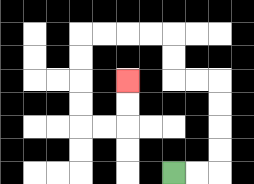{'start': '[7, 7]', 'end': '[5, 3]', 'path_directions': 'R,R,U,U,U,U,L,L,U,U,L,L,L,L,D,D,D,D,R,R,U,U', 'path_coordinates': '[[7, 7], [8, 7], [9, 7], [9, 6], [9, 5], [9, 4], [9, 3], [8, 3], [7, 3], [7, 2], [7, 1], [6, 1], [5, 1], [4, 1], [3, 1], [3, 2], [3, 3], [3, 4], [3, 5], [4, 5], [5, 5], [5, 4], [5, 3]]'}